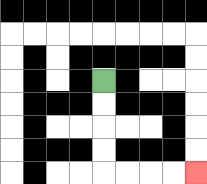{'start': '[4, 3]', 'end': '[8, 7]', 'path_directions': 'D,D,D,D,R,R,R,R', 'path_coordinates': '[[4, 3], [4, 4], [4, 5], [4, 6], [4, 7], [5, 7], [6, 7], [7, 7], [8, 7]]'}